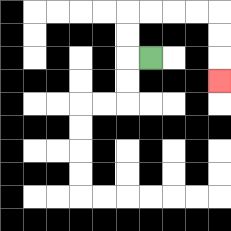{'start': '[6, 2]', 'end': '[9, 3]', 'path_directions': 'L,U,U,R,R,R,R,D,D,D', 'path_coordinates': '[[6, 2], [5, 2], [5, 1], [5, 0], [6, 0], [7, 0], [8, 0], [9, 0], [9, 1], [9, 2], [9, 3]]'}